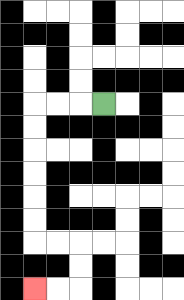{'start': '[4, 4]', 'end': '[1, 12]', 'path_directions': 'L,L,L,D,D,D,D,D,D,R,R,D,D,L,L', 'path_coordinates': '[[4, 4], [3, 4], [2, 4], [1, 4], [1, 5], [1, 6], [1, 7], [1, 8], [1, 9], [1, 10], [2, 10], [3, 10], [3, 11], [3, 12], [2, 12], [1, 12]]'}